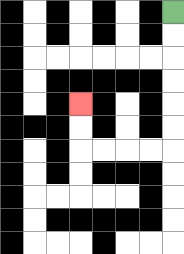{'start': '[7, 0]', 'end': '[3, 4]', 'path_directions': 'D,D,D,D,D,D,L,L,L,L,U,U', 'path_coordinates': '[[7, 0], [7, 1], [7, 2], [7, 3], [7, 4], [7, 5], [7, 6], [6, 6], [5, 6], [4, 6], [3, 6], [3, 5], [3, 4]]'}